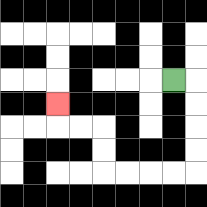{'start': '[7, 3]', 'end': '[2, 4]', 'path_directions': 'R,D,D,D,D,L,L,L,L,U,U,L,L,U', 'path_coordinates': '[[7, 3], [8, 3], [8, 4], [8, 5], [8, 6], [8, 7], [7, 7], [6, 7], [5, 7], [4, 7], [4, 6], [4, 5], [3, 5], [2, 5], [2, 4]]'}